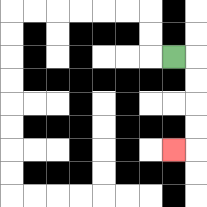{'start': '[7, 2]', 'end': '[7, 6]', 'path_directions': 'R,D,D,D,D,L', 'path_coordinates': '[[7, 2], [8, 2], [8, 3], [8, 4], [8, 5], [8, 6], [7, 6]]'}